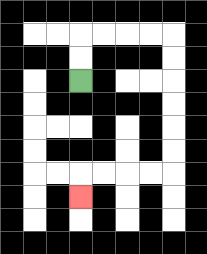{'start': '[3, 3]', 'end': '[3, 8]', 'path_directions': 'U,U,R,R,R,R,D,D,D,D,D,D,L,L,L,L,D', 'path_coordinates': '[[3, 3], [3, 2], [3, 1], [4, 1], [5, 1], [6, 1], [7, 1], [7, 2], [7, 3], [7, 4], [7, 5], [7, 6], [7, 7], [6, 7], [5, 7], [4, 7], [3, 7], [3, 8]]'}